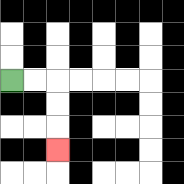{'start': '[0, 3]', 'end': '[2, 6]', 'path_directions': 'R,R,D,D,D', 'path_coordinates': '[[0, 3], [1, 3], [2, 3], [2, 4], [2, 5], [2, 6]]'}